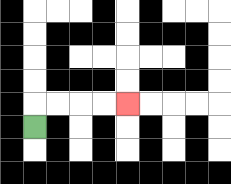{'start': '[1, 5]', 'end': '[5, 4]', 'path_directions': 'U,R,R,R,R', 'path_coordinates': '[[1, 5], [1, 4], [2, 4], [3, 4], [4, 4], [5, 4]]'}